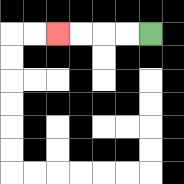{'start': '[6, 1]', 'end': '[2, 1]', 'path_directions': 'L,L,L,L', 'path_coordinates': '[[6, 1], [5, 1], [4, 1], [3, 1], [2, 1]]'}